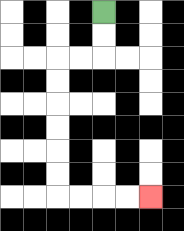{'start': '[4, 0]', 'end': '[6, 8]', 'path_directions': 'D,D,L,L,D,D,D,D,D,D,R,R,R,R', 'path_coordinates': '[[4, 0], [4, 1], [4, 2], [3, 2], [2, 2], [2, 3], [2, 4], [2, 5], [2, 6], [2, 7], [2, 8], [3, 8], [4, 8], [5, 8], [6, 8]]'}